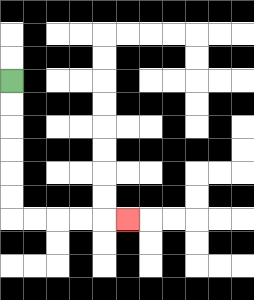{'start': '[0, 3]', 'end': '[5, 9]', 'path_directions': 'D,D,D,D,D,D,R,R,R,R,R', 'path_coordinates': '[[0, 3], [0, 4], [0, 5], [0, 6], [0, 7], [0, 8], [0, 9], [1, 9], [2, 9], [3, 9], [4, 9], [5, 9]]'}